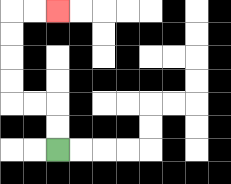{'start': '[2, 6]', 'end': '[2, 0]', 'path_directions': 'U,U,L,L,U,U,U,U,R,R', 'path_coordinates': '[[2, 6], [2, 5], [2, 4], [1, 4], [0, 4], [0, 3], [0, 2], [0, 1], [0, 0], [1, 0], [2, 0]]'}